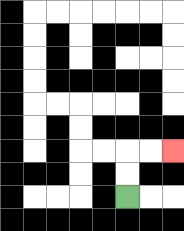{'start': '[5, 8]', 'end': '[7, 6]', 'path_directions': 'U,U,R,R', 'path_coordinates': '[[5, 8], [5, 7], [5, 6], [6, 6], [7, 6]]'}